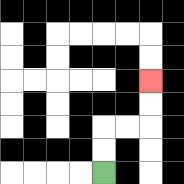{'start': '[4, 7]', 'end': '[6, 3]', 'path_directions': 'U,U,R,R,U,U', 'path_coordinates': '[[4, 7], [4, 6], [4, 5], [5, 5], [6, 5], [6, 4], [6, 3]]'}